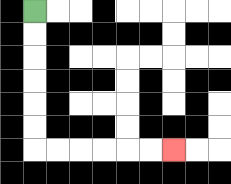{'start': '[1, 0]', 'end': '[7, 6]', 'path_directions': 'D,D,D,D,D,D,R,R,R,R,R,R', 'path_coordinates': '[[1, 0], [1, 1], [1, 2], [1, 3], [1, 4], [1, 5], [1, 6], [2, 6], [3, 6], [4, 6], [5, 6], [6, 6], [7, 6]]'}